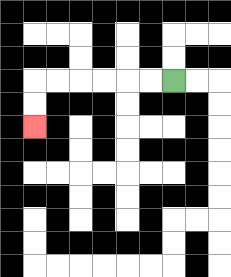{'start': '[7, 3]', 'end': '[1, 5]', 'path_directions': 'L,L,L,L,L,L,D,D', 'path_coordinates': '[[7, 3], [6, 3], [5, 3], [4, 3], [3, 3], [2, 3], [1, 3], [1, 4], [1, 5]]'}